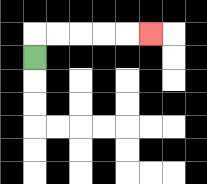{'start': '[1, 2]', 'end': '[6, 1]', 'path_directions': 'U,R,R,R,R,R', 'path_coordinates': '[[1, 2], [1, 1], [2, 1], [3, 1], [4, 1], [5, 1], [6, 1]]'}